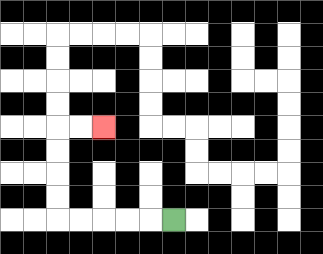{'start': '[7, 9]', 'end': '[4, 5]', 'path_directions': 'L,L,L,L,L,U,U,U,U,R,R', 'path_coordinates': '[[7, 9], [6, 9], [5, 9], [4, 9], [3, 9], [2, 9], [2, 8], [2, 7], [2, 6], [2, 5], [3, 5], [4, 5]]'}